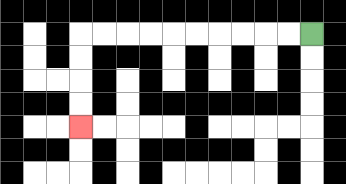{'start': '[13, 1]', 'end': '[3, 5]', 'path_directions': 'L,L,L,L,L,L,L,L,L,L,D,D,D,D', 'path_coordinates': '[[13, 1], [12, 1], [11, 1], [10, 1], [9, 1], [8, 1], [7, 1], [6, 1], [5, 1], [4, 1], [3, 1], [3, 2], [3, 3], [3, 4], [3, 5]]'}